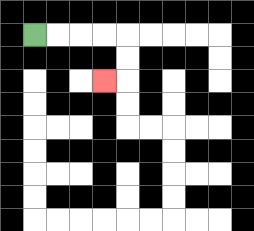{'start': '[1, 1]', 'end': '[4, 3]', 'path_directions': 'R,R,R,R,D,D,L', 'path_coordinates': '[[1, 1], [2, 1], [3, 1], [4, 1], [5, 1], [5, 2], [5, 3], [4, 3]]'}